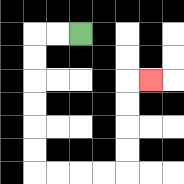{'start': '[3, 1]', 'end': '[6, 3]', 'path_directions': 'L,L,D,D,D,D,D,D,R,R,R,R,U,U,U,U,R', 'path_coordinates': '[[3, 1], [2, 1], [1, 1], [1, 2], [1, 3], [1, 4], [1, 5], [1, 6], [1, 7], [2, 7], [3, 7], [4, 7], [5, 7], [5, 6], [5, 5], [5, 4], [5, 3], [6, 3]]'}